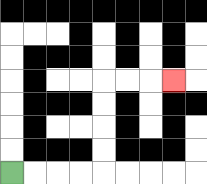{'start': '[0, 7]', 'end': '[7, 3]', 'path_directions': 'R,R,R,R,U,U,U,U,R,R,R', 'path_coordinates': '[[0, 7], [1, 7], [2, 7], [3, 7], [4, 7], [4, 6], [4, 5], [4, 4], [4, 3], [5, 3], [6, 3], [7, 3]]'}